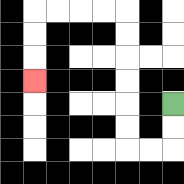{'start': '[7, 4]', 'end': '[1, 3]', 'path_directions': 'D,D,L,L,U,U,U,U,U,U,L,L,L,L,D,D,D', 'path_coordinates': '[[7, 4], [7, 5], [7, 6], [6, 6], [5, 6], [5, 5], [5, 4], [5, 3], [5, 2], [5, 1], [5, 0], [4, 0], [3, 0], [2, 0], [1, 0], [1, 1], [1, 2], [1, 3]]'}